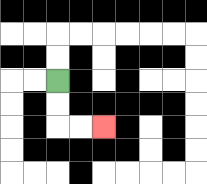{'start': '[2, 3]', 'end': '[4, 5]', 'path_directions': 'D,D,R,R', 'path_coordinates': '[[2, 3], [2, 4], [2, 5], [3, 5], [4, 5]]'}